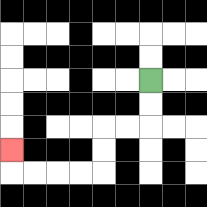{'start': '[6, 3]', 'end': '[0, 6]', 'path_directions': 'D,D,L,L,D,D,L,L,L,L,U', 'path_coordinates': '[[6, 3], [6, 4], [6, 5], [5, 5], [4, 5], [4, 6], [4, 7], [3, 7], [2, 7], [1, 7], [0, 7], [0, 6]]'}